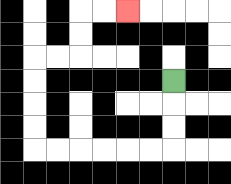{'start': '[7, 3]', 'end': '[5, 0]', 'path_directions': 'D,D,D,L,L,L,L,L,L,U,U,U,U,R,R,U,U,R,R', 'path_coordinates': '[[7, 3], [7, 4], [7, 5], [7, 6], [6, 6], [5, 6], [4, 6], [3, 6], [2, 6], [1, 6], [1, 5], [1, 4], [1, 3], [1, 2], [2, 2], [3, 2], [3, 1], [3, 0], [4, 0], [5, 0]]'}